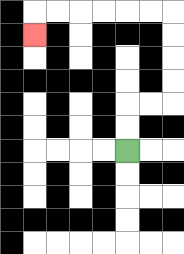{'start': '[5, 6]', 'end': '[1, 1]', 'path_directions': 'U,U,R,R,U,U,U,U,L,L,L,L,L,L,D', 'path_coordinates': '[[5, 6], [5, 5], [5, 4], [6, 4], [7, 4], [7, 3], [7, 2], [7, 1], [7, 0], [6, 0], [5, 0], [4, 0], [3, 0], [2, 0], [1, 0], [1, 1]]'}